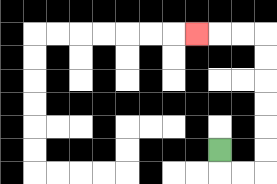{'start': '[9, 6]', 'end': '[8, 1]', 'path_directions': 'D,R,R,U,U,U,U,U,U,L,L,L', 'path_coordinates': '[[9, 6], [9, 7], [10, 7], [11, 7], [11, 6], [11, 5], [11, 4], [11, 3], [11, 2], [11, 1], [10, 1], [9, 1], [8, 1]]'}